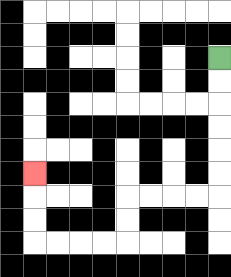{'start': '[9, 2]', 'end': '[1, 7]', 'path_directions': 'D,D,D,D,D,D,L,L,L,L,D,D,L,L,L,L,U,U,U', 'path_coordinates': '[[9, 2], [9, 3], [9, 4], [9, 5], [9, 6], [9, 7], [9, 8], [8, 8], [7, 8], [6, 8], [5, 8], [5, 9], [5, 10], [4, 10], [3, 10], [2, 10], [1, 10], [1, 9], [1, 8], [1, 7]]'}